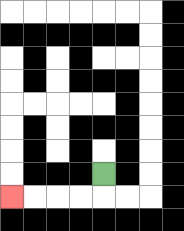{'start': '[4, 7]', 'end': '[0, 8]', 'path_directions': 'D,L,L,L,L', 'path_coordinates': '[[4, 7], [4, 8], [3, 8], [2, 8], [1, 8], [0, 8]]'}